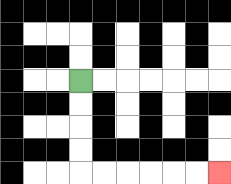{'start': '[3, 3]', 'end': '[9, 7]', 'path_directions': 'D,D,D,D,R,R,R,R,R,R', 'path_coordinates': '[[3, 3], [3, 4], [3, 5], [3, 6], [3, 7], [4, 7], [5, 7], [6, 7], [7, 7], [8, 7], [9, 7]]'}